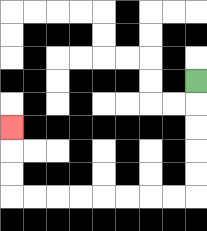{'start': '[8, 3]', 'end': '[0, 5]', 'path_directions': 'D,D,D,D,D,L,L,L,L,L,L,L,L,U,U,U', 'path_coordinates': '[[8, 3], [8, 4], [8, 5], [8, 6], [8, 7], [8, 8], [7, 8], [6, 8], [5, 8], [4, 8], [3, 8], [2, 8], [1, 8], [0, 8], [0, 7], [0, 6], [0, 5]]'}